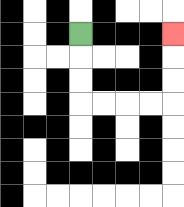{'start': '[3, 1]', 'end': '[7, 1]', 'path_directions': 'D,D,D,R,R,R,R,U,U,U', 'path_coordinates': '[[3, 1], [3, 2], [3, 3], [3, 4], [4, 4], [5, 4], [6, 4], [7, 4], [7, 3], [7, 2], [7, 1]]'}